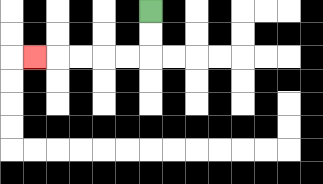{'start': '[6, 0]', 'end': '[1, 2]', 'path_directions': 'D,D,L,L,L,L,L', 'path_coordinates': '[[6, 0], [6, 1], [6, 2], [5, 2], [4, 2], [3, 2], [2, 2], [1, 2]]'}